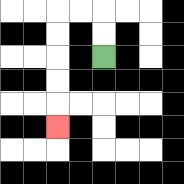{'start': '[4, 2]', 'end': '[2, 5]', 'path_directions': 'U,U,L,L,D,D,D,D,D', 'path_coordinates': '[[4, 2], [4, 1], [4, 0], [3, 0], [2, 0], [2, 1], [2, 2], [2, 3], [2, 4], [2, 5]]'}